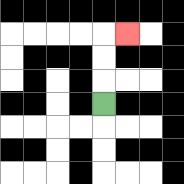{'start': '[4, 4]', 'end': '[5, 1]', 'path_directions': 'U,U,U,R', 'path_coordinates': '[[4, 4], [4, 3], [4, 2], [4, 1], [5, 1]]'}